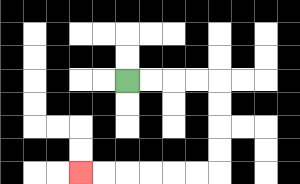{'start': '[5, 3]', 'end': '[3, 7]', 'path_directions': 'R,R,R,R,D,D,D,D,L,L,L,L,L,L', 'path_coordinates': '[[5, 3], [6, 3], [7, 3], [8, 3], [9, 3], [9, 4], [9, 5], [9, 6], [9, 7], [8, 7], [7, 7], [6, 7], [5, 7], [4, 7], [3, 7]]'}